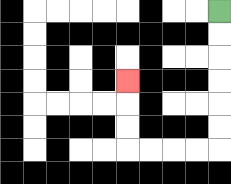{'start': '[9, 0]', 'end': '[5, 3]', 'path_directions': 'D,D,D,D,D,D,L,L,L,L,U,U,U', 'path_coordinates': '[[9, 0], [9, 1], [9, 2], [9, 3], [9, 4], [9, 5], [9, 6], [8, 6], [7, 6], [6, 6], [5, 6], [5, 5], [5, 4], [5, 3]]'}